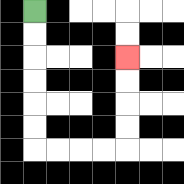{'start': '[1, 0]', 'end': '[5, 2]', 'path_directions': 'D,D,D,D,D,D,R,R,R,R,U,U,U,U', 'path_coordinates': '[[1, 0], [1, 1], [1, 2], [1, 3], [1, 4], [1, 5], [1, 6], [2, 6], [3, 6], [4, 6], [5, 6], [5, 5], [5, 4], [5, 3], [5, 2]]'}